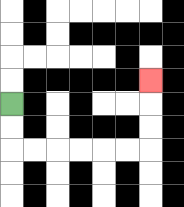{'start': '[0, 4]', 'end': '[6, 3]', 'path_directions': 'D,D,R,R,R,R,R,R,U,U,U', 'path_coordinates': '[[0, 4], [0, 5], [0, 6], [1, 6], [2, 6], [3, 6], [4, 6], [5, 6], [6, 6], [6, 5], [6, 4], [6, 3]]'}